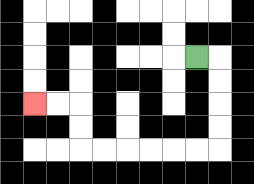{'start': '[8, 2]', 'end': '[1, 4]', 'path_directions': 'R,D,D,D,D,L,L,L,L,L,L,U,U,L,L', 'path_coordinates': '[[8, 2], [9, 2], [9, 3], [9, 4], [9, 5], [9, 6], [8, 6], [7, 6], [6, 6], [5, 6], [4, 6], [3, 6], [3, 5], [3, 4], [2, 4], [1, 4]]'}